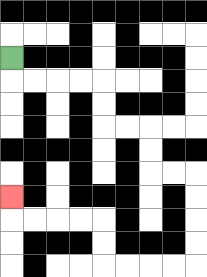{'start': '[0, 2]', 'end': '[0, 8]', 'path_directions': 'D,R,R,R,R,D,D,R,R,D,D,R,R,D,D,D,D,L,L,L,L,U,U,L,L,L,L,U', 'path_coordinates': '[[0, 2], [0, 3], [1, 3], [2, 3], [3, 3], [4, 3], [4, 4], [4, 5], [5, 5], [6, 5], [6, 6], [6, 7], [7, 7], [8, 7], [8, 8], [8, 9], [8, 10], [8, 11], [7, 11], [6, 11], [5, 11], [4, 11], [4, 10], [4, 9], [3, 9], [2, 9], [1, 9], [0, 9], [0, 8]]'}